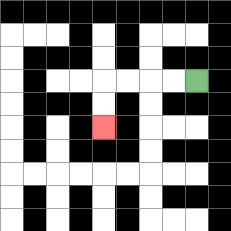{'start': '[8, 3]', 'end': '[4, 5]', 'path_directions': 'L,L,L,L,D,D', 'path_coordinates': '[[8, 3], [7, 3], [6, 3], [5, 3], [4, 3], [4, 4], [4, 5]]'}